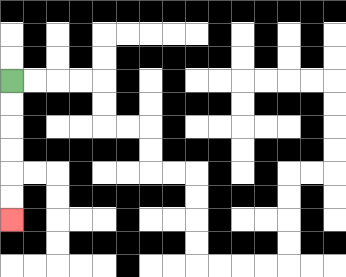{'start': '[0, 3]', 'end': '[0, 9]', 'path_directions': 'D,D,D,D,D,D', 'path_coordinates': '[[0, 3], [0, 4], [0, 5], [0, 6], [0, 7], [0, 8], [0, 9]]'}